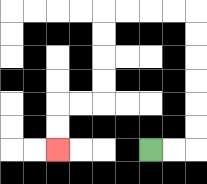{'start': '[6, 6]', 'end': '[2, 6]', 'path_directions': 'R,R,U,U,U,U,U,U,L,L,L,L,D,D,D,D,L,L,D,D', 'path_coordinates': '[[6, 6], [7, 6], [8, 6], [8, 5], [8, 4], [8, 3], [8, 2], [8, 1], [8, 0], [7, 0], [6, 0], [5, 0], [4, 0], [4, 1], [4, 2], [4, 3], [4, 4], [3, 4], [2, 4], [2, 5], [2, 6]]'}